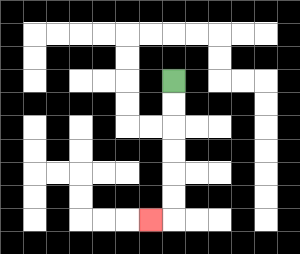{'start': '[7, 3]', 'end': '[6, 9]', 'path_directions': 'D,D,D,D,D,D,L', 'path_coordinates': '[[7, 3], [7, 4], [7, 5], [7, 6], [7, 7], [7, 8], [7, 9], [6, 9]]'}